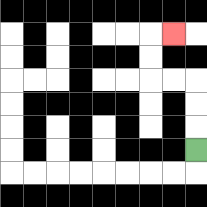{'start': '[8, 6]', 'end': '[7, 1]', 'path_directions': 'U,U,U,L,L,U,U,R', 'path_coordinates': '[[8, 6], [8, 5], [8, 4], [8, 3], [7, 3], [6, 3], [6, 2], [6, 1], [7, 1]]'}